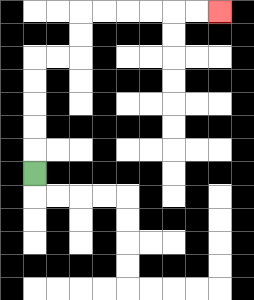{'start': '[1, 7]', 'end': '[9, 0]', 'path_directions': 'U,U,U,U,U,R,R,U,U,R,R,R,R,R,R', 'path_coordinates': '[[1, 7], [1, 6], [1, 5], [1, 4], [1, 3], [1, 2], [2, 2], [3, 2], [3, 1], [3, 0], [4, 0], [5, 0], [6, 0], [7, 0], [8, 0], [9, 0]]'}